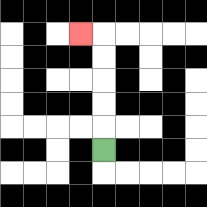{'start': '[4, 6]', 'end': '[3, 1]', 'path_directions': 'U,U,U,U,U,L', 'path_coordinates': '[[4, 6], [4, 5], [4, 4], [4, 3], [4, 2], [4, 1], [3, 1]]'}